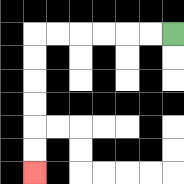{'start': '[7, 1]', 'end': '[1, 7]', 'path_directions': 'L,L,L,L,L,L,D,D,D,D,D,D', 'path_coordinates': '[[7, 1], [6, 1], [5, 1], [4, 1], [3, 1], [2, 1], [1, 1], [1, 2], [1, 3], [1, 4], [1, 5], [1, 6], [1, 7]]'}